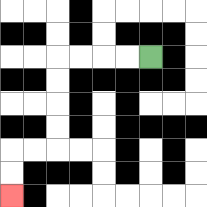{'start': '[6, 2]', 'end': '[0, 8]', 'path_directions': 'L,L,L,L,D,D,D,D,L,L,D,D', 'path_coordinates': '[[6, 2], [5, 2], [4, 2], [3, 2], [2, 2], [2, 3], [2, 4], [2, 5], [2, 6], [1, 6], [0, 6], [0, 7], [0, 8]]'}